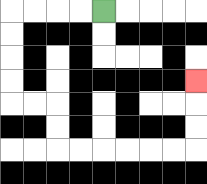{'start': '[4, 0]', 'end': '[8, 3]', 'path_directions': 'L,L,L,L,D,D,D,D,R,R,D,D,R,R,R,R,R,R,U,U,U', 'path_coordinates': '[[4, 0], [3, 0], [2, 0], [1, 0], [0, 0], [0, 1], [0, 2], [0, 3], [0, 4], [1, 4], [2, 4], [2, 5], [2, 6], [3, 6], [4, 6], [5, 6], [6, 6], [7, 6], [8, 6], [8, 5], [8, 4], [8, 3]]'}